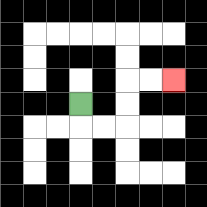{'start': '[3, 4]', 'end': '[7, 3]', 'path_directions': 'D,R,R,U,U,R,R', 'path_coordinates': '[[3, 4], [3, 5], [4, 5], [5, 5], [5, 4], [5, 3], [6, 3], [7, 3]]'}